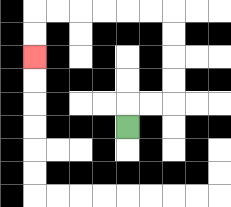{'start': '[5, 5]', 'end': '[1, 2]', 'path_directions': 'U,R,R,U,U,U,U,L,L,L,L,L,L,D,D', 'path_coordinates': '[[5, 5], [5, 4], [6, 4], [7, 4], [7, 3], [7, 2], [7, 1], [7, 0], [6, 0], [5, 0], [4, 0], [3, 0], [2, 0], [1, 0], [1, 1], [1, 2]]'}